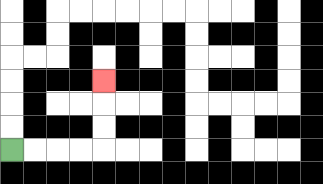{'start': '[0, 6]', 'end': '[4, 3]', 'path_directions': 'R,R,R,R,U,U,U', 'path_coordinates': '[[0, 6], [1, 6], [2, 6], [3, 6], [4, 6], [4, 5], [4, 4], [4, 3]]'}